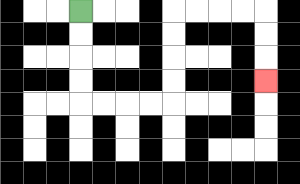{'start': '[3, 0]', 'end': '[11, 3]', 'path_directions': 'D,D,D,D,R,R,R,R,U,U,U,U,R,R,R,R,D,D,D', 'path_coordinates': '[[3, 0], [3, 1], [3, 2], [3, 3], [3, 4], [4, 4], [5, 4], [6, 4], [7, 4], [7, 3], [7, 2], [7, 1], [7, 0], [8, 0], [9, 0], [10, 0], [11, 0], [11, 1], [11, 2], [11, 3]]'}